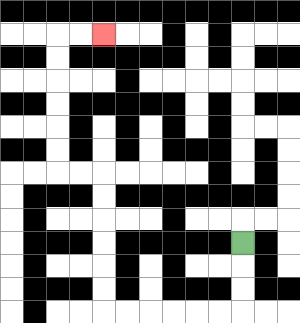{'start': '[10, 10]', 'end': '[4, 1]', 'path_directions': 'D,D,D,L,L,L,L,L,L,U,U,U,U,U,U,L,L,U,U,U,U,U,U,R,R', 'path_coordinates': '[[10, 10], [10, 11], [10, 12], [10, 13], [9, 13], [8, 13], [7, 13], [6, 13], [5, 13], [4, 13], [4, 12], [4, 11], [4, 10], [4, 9], [4, 8], [4, 7], [3, 7], [2, 7], [2, 6], [2, 5], [2, 4], [2, 3], [2, 2], [2, 1], [3, 1], [4, 1]]'}